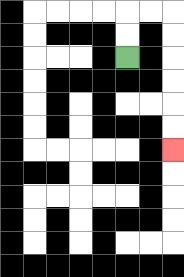{'start': '[5, 2]', 'end': '[7, 6]', 'path_directions': 'U,U,R,R,D,D,D,D,D,D', 'path_coordinates': '[[5, 2], [5, 1], [5, 0], [6, 0], [7, 0], [7, 1], [7, 2], [7, 3], [7, 4], [7, 5], [7, 6]]'}